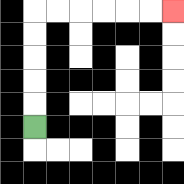{'start': '[1, 5]', 'end': '[7, 0]', 'path_directions': 'U,U,U,U,U,R,R,R,R,R,R', 'path_coordinates': '[[1, 5], [1, 4], [1, 3], [1, 2], [1, 1], [1, 0], [2, 0], [3, 0], [4, 0], [5, 0], [6, 0], [7, 0]]'}